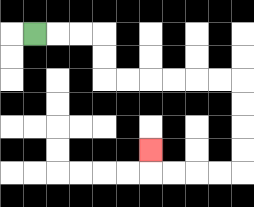{'start': '[1, 1]', 'end': '[6, 6]', 'path_directions': 'R,R,R,D,D,R,R,R,R,R,R,D,D,D,D,L,L,L,L,U', 'path_coordinates': '[[1, 1], [2, 1], [3, 1], [4, 1], [4, 2], [4, 3], [5, 3], [6, 3], [7, 3], [8, 3], [9, 3], [10, 3], [10, 4], [10, 5], [10, 6], [10, 7], [9, 7], [8, 7], [7, 7], [6, 7], [6, 6]]'}